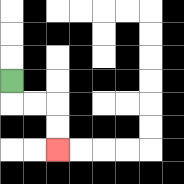{'start': '[0, 3]', 'end': '[2, 6]', 'path_directions': 'D,R,R,D,D', 'path_coordinates': '[[0, 3], [0, 4], [1, 4], [2, 4], [2, 5], [2, 6]]'}